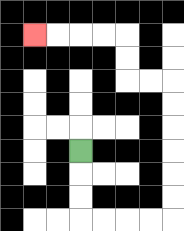{'start': '[3, 6]', 'end': '[1, 1]', 'path_directions': 'D,D,D,R,R,R,R,U,U,U,U,U,U,L,L,U,U,L,L,L,L', 'path_coordinates': '[[3, 6], [3, 7], [3, 8], [3, 9], [4, 9], [5, 9], [6, 9], [7, 9], [7, 8], [7, 7], [7, 6], [7, 5], [7, 4], [7, 3], [6, 3], [5, 3], [5, 2], [5, 1], [4, 1], [3, 1], [2, 1], [1, 1]]'}